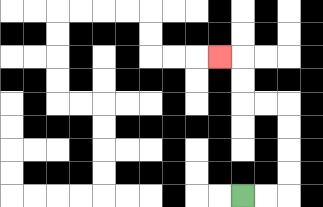{'start': '[10, 8]', 'end': '[9, 2]', 'path_directions': 'R,R,U,U,U,U,L,L,U,U,L', 'path_coordinates': '[[10, 8], [11, 8], [12, 8], [12, 7], [12, 6], [12, 5], [12, 4], [11, 4], [10, 4], [10, 3], [10, 2], [9, 2]]'}